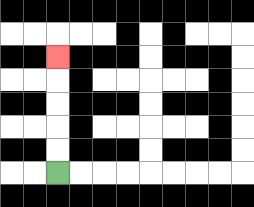{'start': '[2, 7]', 'end': '[2, 2]', 'path_directions': 'U,U,U,U,U', 'path_coordinates': '[[2, 7], [2, 6], [2, 5], [2, 4], [2, 3], [2, 2]]'}